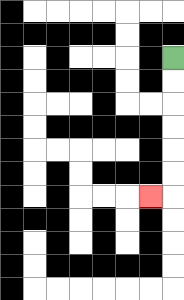{'start': '[7, 2]', 'end': '[6, 8]', 'path_directions': 'D,D,D,D,D,D,L', 'path_coordinates': '[[7, 2], [7, 3], [7, 4], [7, 5], [7, 6], [7, 7], [7, 8], [6, 8]]'}